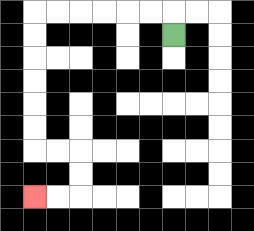{'start': '[7, 1]', 'end': '[1, 8]', 'path_directions': 'U,L,L,L,L,L,L,D,D,D,D,D,D,R,R,D,D,L,L', 'path_coordinates': '[[7, 1], [7, 0], [6, 0], [5, 0], [4, 0], [3, 0], [2, 0], [1, 0], [1, 1], [1, 2], [1, 3], [1, 4], [1, 5], [1, 6], [2, 6], [3, 6], [3, 7], [3, 8], [2, 8], [1, 8]]'}